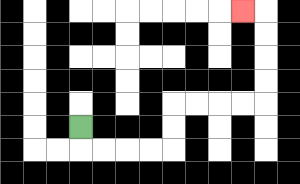{'start': '[3, 5]', 'end': '[10, 0]', 'path_directions': 'D,R,R,R,R,U,U,R,R,R,R,U,U,U,U,L', 'path_coordinates': '[[3, 5], [3, 6], [4, 6], [5, 6], [6, 6], [7, 6], [7, 5], [7, 4], [8, 4], [9, 4], [10, 4], [11, 4], [11, 3], [11, 2], [11, 1], [11, 0], [10, 0]]'}